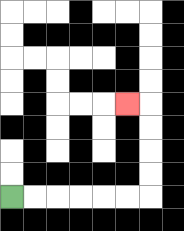{'start': '[0, 8]', 'end': '[5, 4]', 'path_directions': 'R,R,R,R,R,R,U,U,U,U,L', 'path_coordinates': '[[0, 8], [1, 8], [2, 8], [3, 8], [4, 8], [5, 8], [6, 8], [6, 7], [6, 6], [6, 5], [6, 4], [5, 4]]'}